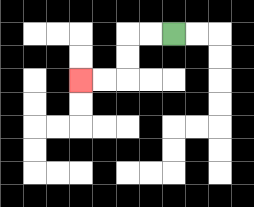{'start': '[7, 1]', 'end': '[3, 3]', 'path_directions': 'L,L,D,D,L,L', 'path_coordinates': '[[7, 1], [6, 1], [5, 1], [5, 2], [5, 3], [4, 3], [3, 3]]'}